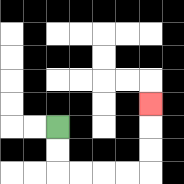{'start': '[2, 5]', 'end': '[6, 4]', 'path_directions': 'D,D,R,R,R,R,U,U,U', 'path_coordinates': '[[2, 5], [2, 6], [2, 7], [3, 7], [4, 7], [5, 7], [6, 7], [6, 6], [6, 5], [6, 4]]'}